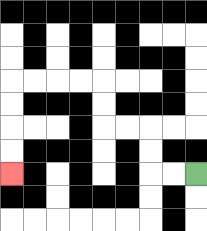{'start': '[8, 7]', 'end': '[0, 7]', 'path_directions': 'L,L,U,U,L,L,U,U,L,L,L,L,D,D,D,D', 'path_coordinates': '[[8, 7], [7, 7], [6, 7], [6, 6], [6, 5], [5, 5], [4, 5], [4, 4], [4, 3], [3, 3], [2, 3], [1, 3], [0, 3], [0, 4], [0, 5], [0, 6], [0, 7]]'}